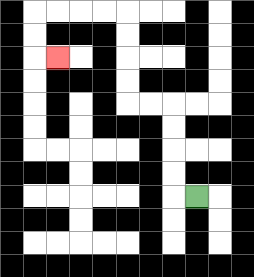{'start': '[8, 8]', 'end': '[2, 2]', 'path_directions': 'L,U,U,U,U,L,L,U,U,U,U,L,L,L,L,D,D,R', 'path_coordinates': '[[8, 8], [7, 8], [7, 7], [7, 6], [7, 5], [7, 4], [6, 4], [5, 4], [5, 3], [5, 2], [5, 1], [5, 0], [4, 0], [3, 0], [2, 0], [1, 0], [1, 1], [1, 2], [2, 2]]'}